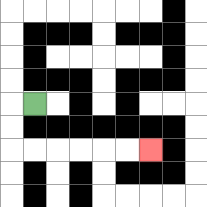{'start': '[1, 4]', 'end': '[6, 6]', 'path_directions': 'L,D,D,R,R,R,R,R,R', 'path_coordinates': '[[1, 4], [0, 4], [0, 5], [0, 6], [1, 6], [2, 6], [3, 6], [4, 6], [5, 6], [6, 6]]'}